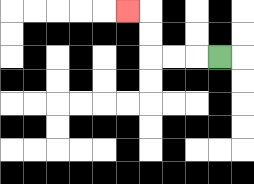{'start': '[9, 2]', 'end': '[5, 0]', 'path_directions': 'L,L,L,U,U,L', 'path_coordinates': '[[9, 2], [8, 2], [7, 2], [6, 2], [6, 1], [6, 0], [5, 0]]'}